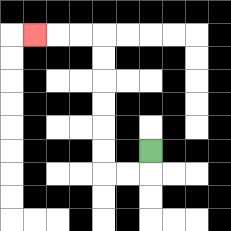{'start': '[6, 6]', 'end': '[1, 1]', 'path_directions': 'D,L,L,U,U,U,U,U,U,L,L,L', 'path_coordinates': '[[6, 6], [6, 7], [5, 7], [4, 7], [4, 6], [4, 5], [4, 4], [4, 3], [4, 2], [4, 1], [3, 1], [2, 1], [1, 1]]'}